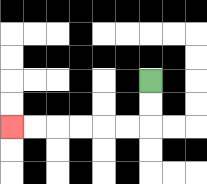{'start': '[6, 3]', 'end': '[0, 5]', 'path_directions': 'D,D,L,L,L,L,L,L', 'path_coordinates': '[[6, 3], [6, 4], [6, 5], [5, 5], [4, 5], [3, 5], [2, 5], [1, 5], [0, 5]]'}